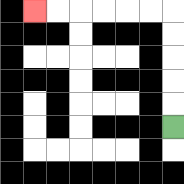{'start': '[7, 5]', 'end': '[1, 0]', 'path_directions': 'U,U,U,U,U,L,L,L,L,L,L', 'path_coordinates': '[[7, 5], [7, 4], [7, 3], [7, 2], [7, 1], [7, 0], [6, 0], [5, 0], [4, 0], [3, 0], [2, 0], [1, 0]]'}